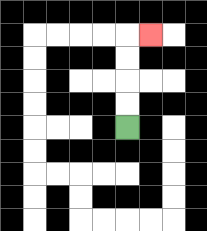{'start': '[5, 5]', 'end': '[6, 1]', 'path_directions': 'U,U,U,U,R', 'path_coordinates': '[[5, 5], [5, 4], [5, 3], [5, 2], [5, 1], [6, 1]]'}